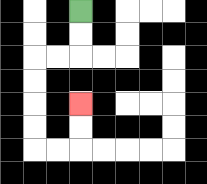{'start': '[3, 0]', 'end': '[3, 4]', 'path_directions': 'D,D,L,L,D,D,D,D,R,R,U,U', 'path_coordinates': '[[3, 0], [3, 1], [3, 2], [2, 2], [1, 2], [1, 3], [1, 4], [1, 5], [1, 6], [2, 6], [3, 6], [3, 5], [3, 4]]'}